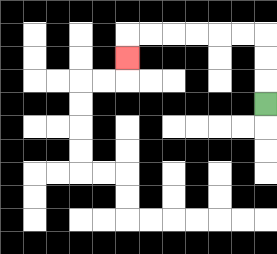{'start': '[11, 4]', 'end': '[5, 2]', 'path_directions': 'U,U,U,L,L,L,L,L,L,D', 'path_coordinates': '[[11, 4], [11, 3], [11, 2], [11, 1], [10, 1], [9, 1], [8, 1], [7, 1], [6, 1], [5, 1], [5, 2]]'}